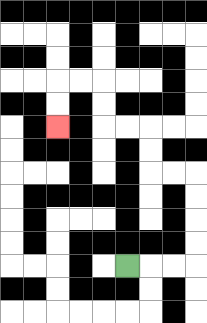{'start': '[5, 11]', 'end': '[2, 5]', 'path_directions': 'R,R,R,U,U,U,U,L,L,U,U,L,L,U,U,L,L,D,D', 'path_coordinates': '[[5, 11], [6, 11], [7, 11], [8, 11], [8, 10], [8, 9], [8, 8], [8, 7], [7, 7], [6, 7], [6, 6], [6, 5], [5, 5], [4, 5], [4, 4], [4, 3], [3, 3], [2, 3], [2, 4], [2, 5]]'}